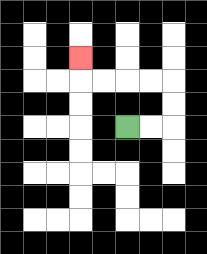{'start': '[5, 5]', 'end': '[3, 2]', 'path_directions': 'R,R,U,U,L,L,L,L,U', 'path_coordinates': '[[5, 5], [6, 5], [7, 5], [7, 4], [7, 3], [6, 3], [5, 3], [4, 3], [3, 3], [3, 2]]'}